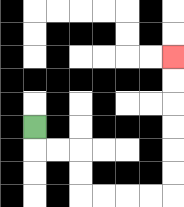{'start': '[1, 5]', 'end': '[7, 2]', 'path_directions': 'D,R,R,D,D,R,R,R,R,U,U,U,U,U,U', 'path_coordinates': '[[1, 5], [1, 6], [2, 6], [3, 6], [3, 7], [3, 8], [4, 8], [5, 8], [6, 8], [7, 8], [7, 7], [7, 6], [7, 5], [7, 4], [7, 3], [7, 2]]'}